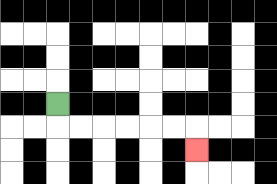{'start': '[2, 4]', 'end': '[8, 6]', 'path_directions': 'D,R,R,R,R,R,R,D', 'path_coordinates': '[[2, 4], [2, 5], [3, 5], [4, 5], [5, 5], [6, 5], [7, 5], [8, 5], [8, 6]]'}